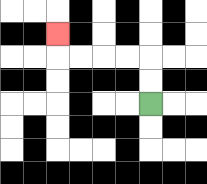{'start': '[6, 4]', 'end': '[2, 1]', 'path_directions': 'U,U,L,L,L,L,U', 'path_coordinates': '[[6, 4], [6, 3], [6, 2], [5, 2], [4, 2], [3, 2], [2, 2], [2, 1]]'}